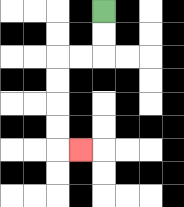{'start': '[4, 0]', 'end': '[3, 6]', 'path_directions': 'D,D,L,L,D,D,D,D,R', 'path_coordinates': '[[4, 0], [4, 1], [4, 2], [3, 2], [2, 2], [2, 3], [2, 4], [2, 5], [2, 6], [3, 6]]'}